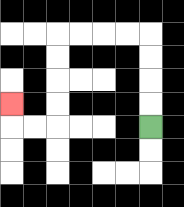{'start': '[6, 5]', 'end': '[0, 4]', 'path_directions': 'U,U,U,U,L,L,L,L,D,D,D,D,L,L,U', 'path_coordinates': '[[6, 5], [6, 4], [6, 3], [6, 2], [6, 1], [5, 1], [4, 1], [3, 1], [2, 1], [2, 2], [2, 3], [2, 4], [2, 5], [1, 5], [0, 5], [0, 4]]'}